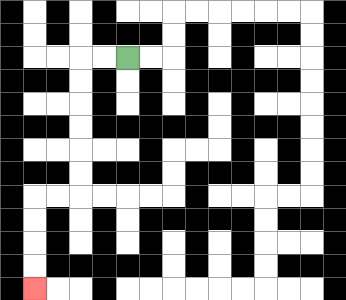{'start': '[5, 2]', 'end': '[1, 12]', 'path_directions': 'L,L,D,D,D,D,D,D,L,L,D,D,D,D', 'path_coordinates': '[[5, 2], [4, 2], [3, 2], [3, 3], [3, 4], [3, 5], [3, 6], [3, 7], [3, 8], [2, 8], [1, 8], [1, 9], [1, 10], [1, 11], [1, 12]]'}